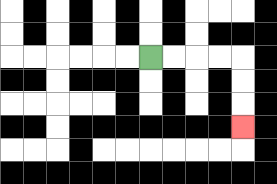{'start': '[6, 2]', 'end': '[10, 5]', 'path_directions': 'R,R,R,R,D,D,D', 'path_coordinates': '[[6, 2], [7, 2], [8, 2], [9, 2], [10, 2], [10, 3], [10, 4], [10, 5]]'}